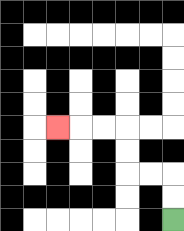{'start': '[7, 9]', 'end': '[2, 5]', 'path_directions': 'U,U,L,L,U,U,L,L,L', 'path_coordinates': '[[7, 9], [7, 8], [7, 7], [6, 7], [5, 7], [5, 6], [5, 5], [4, 5], [3, 5], [2, 5]]'}